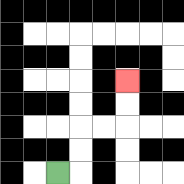{'start': '[2, 7]', 'end': '[5, 3]', 'path_directions': 'R,U,U,R,R,U,U', 'path_coordinates': '[[2, 7], [3, 7], [3, 6], [3, 5], [4, 5], [5, 5], [5, 4], [5, 3]]'}